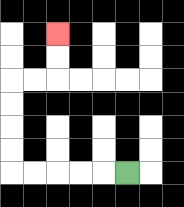{'start': '[5, 7]', 'end': '[2, 1]', 'path_directions': 'L,L,L,L,L,U,U,U,U,R,R,U,U', 'path_coordinates': '[[5, 7], [4, 7], [3, 7], [2, 7], [1, 7], [0, 7], [0, 6], [0, 5], [0, 4], [0, 3], [1, 3], [2, 3], [2, 2], [2, 1]]'}